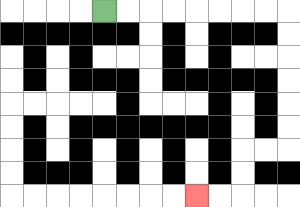{'start': '[4, 0]', 'end': '[8, 8]', 'path_directions': 'R,R,R,R,R,R,R,R,D,D,D,D,D,D,L,L,D,D,L,L', 'path_coordinates': '[[4, 0], [5, 0], [6, 0], [7, 0], [8, 0], [9, 0], [10, 0], [11, 0], [12, 0], [12, 1], [12, 2], [12, 3], [12, 4], [12, 5], [12, 6], [11, 6], [10, 6], [10, 7], [10, 8], [9, 8], [8, 8]]'}